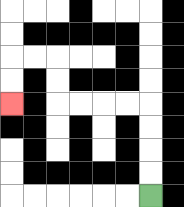{'start': '[6, 8]', 'end': '[0, 4]', 'path_directions': 'U,U,U,U,L,L,L,L,U,U,L,L,D,D', 'path_coordinates': '[[6, 8], [6, 7], [6, 6], [6, 5], [6, 4], [5, 4], [4, 4], [3, 4], [2, 4], [2, 3], [2, 2], [1, 2], [0, 2], [0, 3], [0, 4]]'}